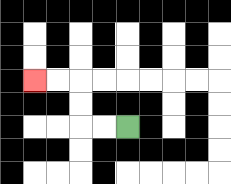{'start': '[5, 5]', 'end': '[1, 3]', 'path_directions': 'L,L,U,U,L,L', 'path_coordinates': '[[5, 5], [4, 5], [3, 5], [3, 4], [3, 3], [2, 3], [1, 3]]'}